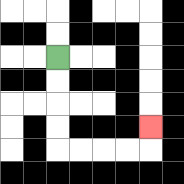{'start': '[2, 2]', 'end': '[6, 5]', 'path_directions': 'D,D,D,D,R,R,R,R,U', 'path_coordinates': '[[2, 2], [2, 3], [2, 4], [2, 5], [2, 6], [3, 6], [4, 6], [5, 6], [6, 6], [6, 5]]'}